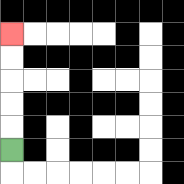{'start': '[0, 6]', 'end': '[0, 1]', 'path_directions': 'U,U,U,U,U', 'path_coordinates': '[[0, 6], [0, 5], [0, 4], [0, 3], [0, 2], [0, 1]]'}